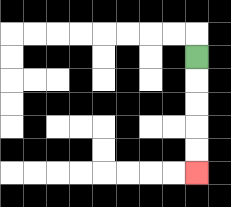{'start': '[8, 2]', 'end': '[8, 7]', 'path_directions': 'D,D,D,D,D', 'path_coordinates': '[[8, 2], [8, 3], [8, 4], [8, 5], [8, 6], [8, 7]]'}